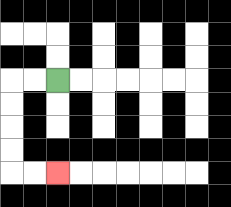{'start': '[2, 3]', 'end': '[2, 7]', 'path_directions': 'L,L,D,D,D,D,R,R', 'path_coordinates': '[[2, 3], [1, 3], [0, 3], [0, 4], [0, 5], [0, 6], [0, 7], [1, 7], [2, 7]]'}